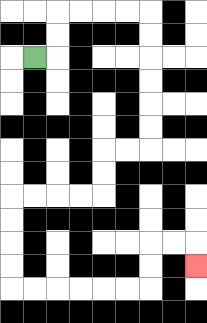{'start': '[1, 2]', 'end': '[8, 11]', 'path_directions': 'R,U,U,R,R,R,R,D,D,D,D,D,D,L,L,D,D,L,L,L,L,D,D,D,D,R,R,R,R,R,R,U,U,R,R,D', 'path_coordinates': '[[1, 2], [2, 2], [2, 1], [2, 0], [3, 0], [4, 0], [5, 0], [6, 0], [6, 1], [6, 2], [6, 3], [6, 4], [6, 5], [6, 6], [5, 6], [4, 6], [4, 7], [4, 8], [3, 8], [2, 8], [1, 8], [0, 8], [0, 9], [0, 10], [0, 11], [0, 12], [1, 12], [2, 12], [3, 12], [4, 12], [5, 12], [6, 12], [6, 11], [6, 10], [7, 10], [8, 10], [8, 11]]'}